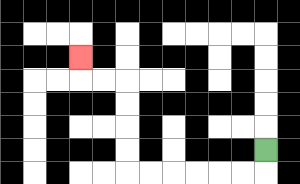{'start': '[11, 6]', 'end': '[3, 2]', 'path_directions': 'D,L,L,L,L,L,L,U,U,U,U,L,L,U', 'path_coordinates': '[[11, 6], [11, 7], [10, 7], [9, 7], [8, 7], [7, 7], [6, 7], [5, 7], [5, 6], [5, 5], [5, 4], [5, 3], [4, 3], [3, 3], [3, 2]]'}